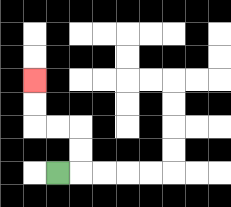{'start': '[2, 7]', 'end': '[1, 3]', 'path_directions': 'R,U,U,L,L,U,U', 'path_coordinates': '[[2, 7], [3, 7], [3, 6], [3, 5], [2, 5], [1, 5], [1, 4], [1, 3]]'}